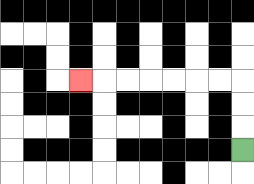{'start': '[10, 6]', 'end': '[3, 3]', 'path_directions': 'U,U,U,L,L,L,L,L,L,L', 'path_coordinates': '[[10, 6], [10, 5], [10, 4], [10, 3], [9, 3], [8, 3], [7, 3], [6, 3], [5, 3], [4, 3], [3, 3]]'}